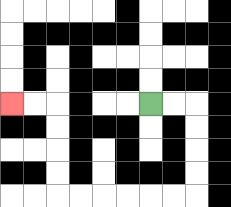{'start': '[6, 4]', 'end': '[0, 4]', 'path_directions': 'R,R,D,D,D,D,L,L,L,L,L,L,U,U,U,U,L,L', 'path_coordinates': '[[6, 4], [7, 4], [8, 4], [8, 5], [8, 6], [8, 7], [8, 8], [7, 8], [6, 8], [5, 8], [4, 8], [3, 8], [2, 8], [2, 7], [2, 6], [2, 5], [2, 4], [1, 4], [0, 4]]'}